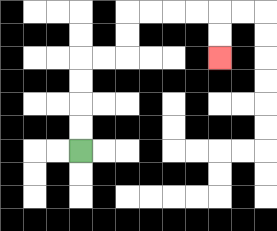{'start': '[3, 6]', 'end': '[9, 2]', 'path_directions': 'U,U,U,U,R,R,U,U,R,R,R,R,D,D', 'path_coordinates': '[[3, 6], [3, 5], [3, 4], [3, 3], [3, 2], [4, 2], [5, 2], [5, 1], [5, 0], [6, 0], [7, 0], [8, 0], [9, 0], [9, 1], [9, 2]]'}